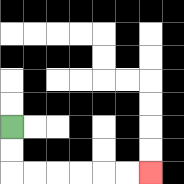{'start': '[0, 5]', 'end': '[6, 7]', 'path_directions': 'D,D,R,R,R,R,R,R', 'path_coordinates': '[[0, 5], [0, 6], [0, 7], [1, 7], [2, 7], [3, 7], [4, 7], [5, 7], [6, 7]]'}